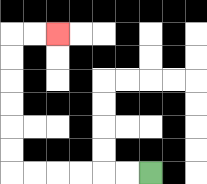{'start': '[6, 7]', 'end': '[2, 1]', 'path_directions': 'L,L,L,L,L,L,U,U,U,U,U,U,R,R', 'path_coordinates': '[[6, 7], [5, 7], [4, 7], [3, 7], [2, 7], [1, 7], [0, 7], [0, 6], [0, 5], [0, 4], [0, 3], [0, 2], [0, 1], [1, 1], [2, 1]]'}